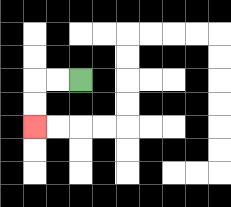{'start': '[3, 3]', 'end': '[1, 5]', 'path_directions': 'L,L,D,D', 'path_coordinates': '[[3, 3], [2, 3], [1, 3], [1, 4], [1, 5]]'}